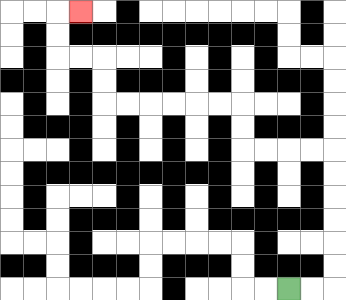{'start': '[12, 12]', 'end': '[3, 0]', 'path_directions': 'R,R,U,U,U,U,U,U,L,L,L,L,U,U,L,L,L,L,L,L,U,U,L,L,U,U,R', 'path_coordinates': '[[12, 12], [13, 12], [14, 12], [14, 11], [14, 10], [14, 9], [14, 8], [14, 7], [14, 6], [13, 6], [12, 6], [11, 6], [10, 6], [10, 5], [10, 4], [9, 4], [8, 4], [7, 4], [6, 4], [5, 4], [4, 4], [4, 3], [4, 2], [3, 2], [2, 2], [2, 1], [2, 0], [3, 0]]'}